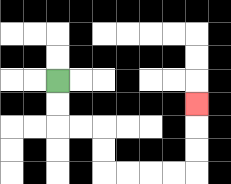{'start': '[2, 3]', 'end': '[8, 4]', 'path_directions': 'D,D,R,R,D,D,R,R,R,R,U,U,U', 'path_coordinates': '[[2, 3], [2, 4], [2, 5], [3, 5], [4, 5], [4, 6], [4, 7], [5, 7], [6, 7], [7, 7], [8, 7], [8, 6], [8, 5], [8, 4]]'}